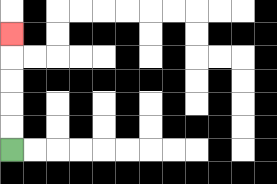{'start': '[0, 6]', 'end': '[0, 1]', 'path_directions': 'U,U,U,U,U', 'path_coordinates': '[[0, 6], [0, 5], [0, 4], [0, 3], [0, 2], [0, 1]]'}